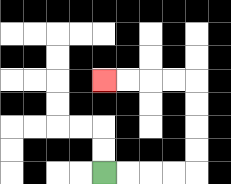{'start': '[4, 7]', 'end': '[4, 3]', 'path_directions': 'R,R,R,R,U,U,U,U,L,L,L,L', 'path_coordinates': '[[4, 7], [5, 7], [6, 7], [7, 7], [8, 7], [8, 6], [8, 5], [8, 4], [8, 3], [7, 3], [6, 3], [5, 3], [4, 3]]'}